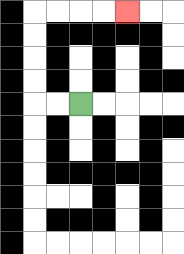{'start': '[3, 4]', 'end': '[5, 0]', 'path_directions': 'L,L,U,U,U,U,R,R,R,R', 'path_coordinates': '[[3, 4], [2, 4], [1, 4], [1, 3], [1, 2], [1, 1], [1, 0], [2, 0], [3, 0], [4, 0], [5, 0]]'}